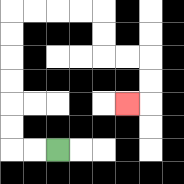{'start': '[2, 6]', 'end': '[5, 4]', 'path_directions': 'L,L,U,U,U,U,U,U,R,R,R,R,D,D,R,R,D,D,L', 'path_coordinates': '[[2, 6], [1, 6], [0, 6], [0, 5], [0, 4], [0, 3], [0, 2], [0, 1], [0, 0], [1, 0], [2, 0], [3, 0], [4, 0], [4, 1], [4, 2], [5, 2], [6, 2], [6, 3], [6, 4], [5, 4]]'}